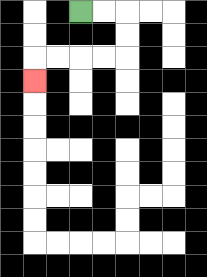{'start': '[3, 0]', 'end': '[1, 3]', 'path_directions': 'R,R,D,D,L,L,L,L,D', 'path_coordinates': '[[3, 0], [4, 0], [5, 0], [5, 1], [5, 2], [4, 2], [3, 2], [2, 2], [1, 2], [1, 3]]'}